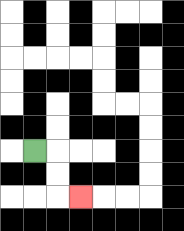{'start': '[1, 6]', 'end': '[3, 8]', 'path_directions': 'R,D,D,R', 'path_coordinates': '[[1, 6], [2, 6], [2, 7], [2, 8], [3, 8]]'}